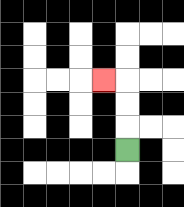{'start': '[5, 6]', 'end': '[4, 3]', 'path_directions': 'U,U,U,L', 'path_coordinates': '[[5, 6], [5, 5], [5, 4], [5, 3], [4, 3]]'}